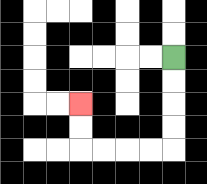{'start': '[7, 2]', 'end': '[3, 4]', 'path_directions': 'D,D,D,D,L,L,L,L,U,U', 'path_coordinates': '[[7, 2], [7, 3], [7, 4], [7, 5], [7, 6], [6, 6], [5, 6], [4, 6], [3, 6], [3, 5], [3, 4]]'}